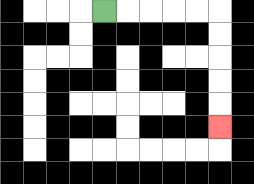{'start': '[4, 0]', 'end': '[9, 5]', 'path_directions': 'R,R,R,R,R,D,D,D,D,D', 'path_coordinates': '[[4, 0], [5, 0], [6, 0], [7, 0], [8, 0], [9, 0], [9, 1], [9, 2], [9, 3], [9, 4], [9, 5]]'}